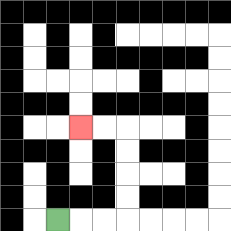{'start': '[2, 9]', 'end': '[3, 5]', 'path_directions': 'R,R,R,U,U,U,U,L,L', 'path_coordinates': '[[2, 9], [3, 9], [4, 9], [5, 9], [5, 8], [5, 7], [5, 6], [5, 5], [4, 5], [3, 5]]'}